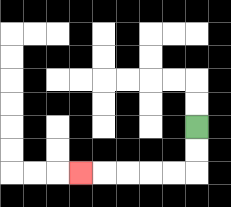{'start': '[8, 5]', 'end': '[3, 7]', 'path_directions': 'D,D,L,L,L,L,L', 'path_coordinates': '[[8, 5], [8, 6], [8, 7], [7, 7], [6, 7], [5, 7], [4, 7], [3, 7]]'}